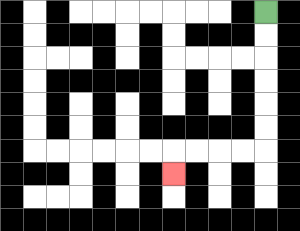{'start': '[11, 0]', 'end': '[7, 7]', 'path_directions': 'D,D,D,D,D,D,L,L,L,L,D', 'path_coordinates': '[[11, 0], [11, 1], [11, 2], [11, 3], [11, 4], [11, 5], [11, 6], [10, 6], [9, 6], [8, 6], [7, 6], [7, 7]]'}